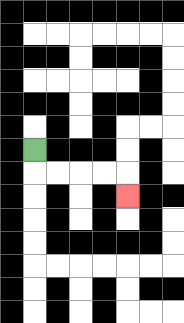{'start': '[1, 6]', 'end': '[5, 8]', 'path_directions': 'D,R,R,R,R,D', 'path_coordinates': '[[1, 6], [1, 7], [2, 7], [3, 7], [4, 7], [5, 7], [5, 8]]'}